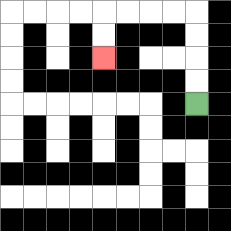{'start': '[8, 4]', 'end': '[4, 2]', 'path_directions': 'U,U,U,U,L,L,L,L,D,D', 'path_coordinates': '[[8, 4], [8, 3], [8, 2], [8, 1], [8, 0], [7, 0], [6, 0], [5, 0], [4, 0], [4, 1], [4, 2]]'}